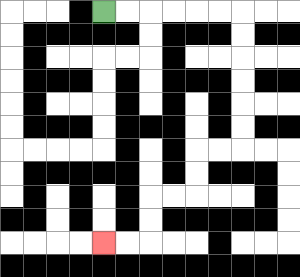{'start': '[4, 0]', 'end': '[4, 10]', 'path_directions': 'R,R,R,R,R,R,D,D,D,D,D,D,L,L,D,D,L,L,D,D,L,L', 'path_coordinates': '[[4, 0], [5, 0], [6, 0], [7, 0], [8, 0], [9, 0], [10, 0], [10, 1], [10, 2], [10, 3], [10, 4], [10, 5], [10, 6], [9, 6], [8, 6], [8, 7], [8, 8], [7, 8], [6, 8], [6, 9], [6, 10], [5, 10], [4, 10]]'}